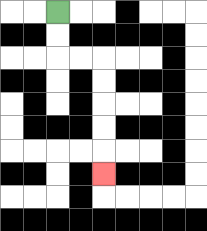{'start': '[2, 0]', 'end': '[4, 7]', 'path_directions': 'D,D,R,R,D,D,D,D,D', 'path_coordinates': '[[2, 0], [2, 1], [2, 2], [3, 2], [4, 2], [4, 3], [4, 4], [4, 5], [4, 6], [4, 7]]'}